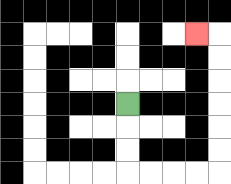{'start': '[5, 4]', 'end': '[8, 1]', 'path_directions': 'D,D,D,R,R,R,R,U,U,U,U,U,U,L', 'path_coordinates': '[[5, 4], [5, 5], [5, 6], [5, 7], [6, 7], [7, 7], [8, 7], [9, 7], [9, 6], [9, 5], [9, 4], [9, 3], [9, 2], [9, 1], [8, 1]]'}